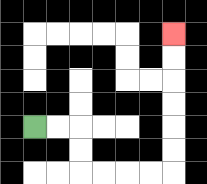{'start': '[1, 5]', 'end': '[7, 1]', 'path_directions': 'R,R,D,D,R,R,R,R,U,U,U,U,U,U', 'path_coordinates': '[[1, 5], [2, 5], [3, 5], [3, 6], [3, 7], [4, 7], [5, 7], [6, 7], [7, 7], [7, 6], [7, 5], [7, 4], [7, 3], [7, 2], [7, 1]]'}